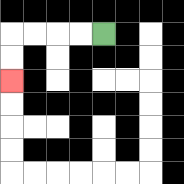{'start': '[4, 1]', 'end': '[0, 3]', 'path_directions': 'L,L,L,L,D,D', 'path_coordinates': '[[4, 1], [3, 1], [2, 1], [1, 1], [0, 1], [0, 2], [0, 3]]'}